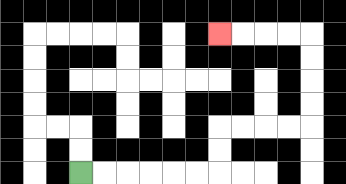{'start': '[3, 7]', 'end': '[9, 1]', 'path_directions': 'R,R,R,R,R,R,U,U,R,R,R,R,U,U,U,U,L,L,L,L', 'path_coordinates': '[[3, 7], [4, 7], [5, 7], [6, 7], [7, 7], [8, 7], [9, 7], [9, 6], [9, 5], [10, 5], [11, 5], [12, 5], [13, 5], [13, 4], [13, 3], [13, 2], [13, 1], [12, 1], [11, 1], [10, 1], [9, 1]]'}